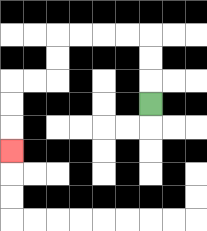{'start': '[6, 4]', 'end': '[0, 6]', 'path_directions': 'U,U,U,L,L,L,L,D,D,L,L,D,D,D', 'path_coordinates': '[[6, 4], [6, 3], [6, 2], [6, 1], [5, 1], [4, 1], [3, 1], [2, 1], [2, 2], [2, 3], [1, 3], [0, 3], [0, 4], [0, 5], [0, 6]]'}